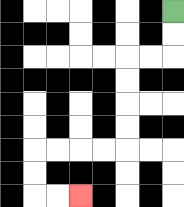{'start': '[7, 0]', 'end': '[3, 8]', 'path_directions': 'D,D,L,L,D,D,D,D,L,L,L,L,D,D,R,R', 'path_coordinates': '[[7, 0], [7, 1], [7, 2], [6, 2], [5, 2], [5, 3], [5, 4], [5, 5], [5, 6], [4, 6], [3, 6], [2, 6], [1, 6], [1, 7], [1, 8], [2, 8], [3, 8]]'}